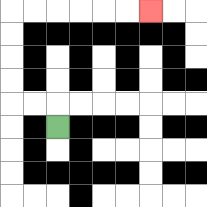{'start': '[2, 5]', 'end': '[6, 0]', 'path_directions': 'U,L,L,U,U,U,U,R,R,R,R,R,R', 'path_coordinates': '[[2, 5], [2, 4], [1, 4], [0, 4], [0, 3], [0, 2], [0, 1], [0, 0], [1, 0], [2, 0], [3, 0], [4, 0], [5, 0], [6, 0]]'}